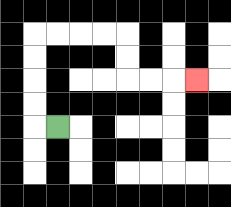{'start': '[2, 5]', 'end': '[8, 3]', 'path_directions': 'L,U,U,U,U,R,R,R,R,D,D,R,R,R', 'path_coordinates': '[[2, 5], [1, 5], [1, 4], [1, 3], [1, 2], [1, 1], [2, 1], [3, 1], [4, 1], [5, 1], [5, 2], [5, 3], [6, 3], [7, 3], [8, 3]]'}